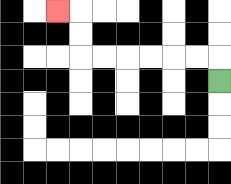{'start': '[9, 3]', 'end': '[2, 0]', 'path_directions': 'U,L,L,L,L,L,L,U,U,L', 'path_coordinates': '[[9, 3], [9, 2], [8, 2], [7, 2], [6, 2], [5, 2], [4, 2], [3, 2], [3, 1], [3, 0], [2, 0]]'}